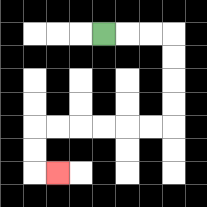{'start': '[4, 1]', 'end': '[2, 7]', 'path_directions': 'R,R,R,D,D,D,D,L,L,L,L,L,L,D,D,R', 'path_coordinates': '[[4, 1], [5, 1], [6, 1], [7, 1], [7, 2], [7, 3], [7, 4], [7, 5], [6, 5], [5, 5], [4, 5], [3, 5], [2, 5], [1, 5], [1, 6], [1, 7], [2, 7]]'}